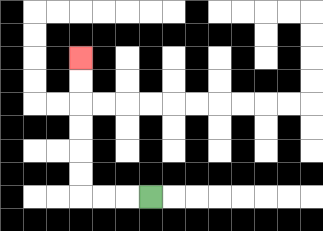{'start': '[6, 8]', 'end': '[3, 2]', 'path_directions': 'L,L,L,U,U,U,U,U,U', 'path_coordinates': '[[6, 8], [5, 8], [4, 8], [3, 8], [3, 7], [3, 6], [3, 5], [3, 4], [3, 3], [3, 2]]'}